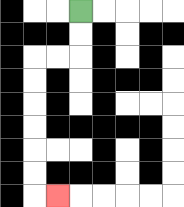{'start': '[3, 0]', 'end': '[2, 8]', 'path_directions': 'D,D,L,L,D,D,D,D,D,D,R', 'path_coordinates': '[[3, 0], [3, 1], [3, 2], [2, 2], [1, 2], [1, 3], [1, 4], [1, 5], [1, 6], [1, 7], [1, 8], [2, 8]]'}